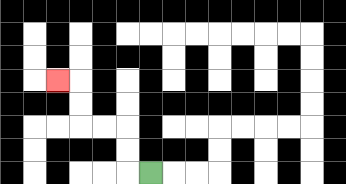{'start': '[6, 7]', 'end': '[2, 3]', 'path_directions': 'L,U,U,L,L,U,U,L', 'path_coordinates': '[[6, 7], [5, 7], [5, 6], [5, 5], [4, 5], [3, 5], [3, 4], [3, 3], [2, 3]]'}